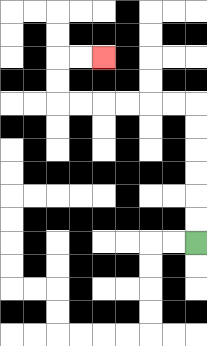{'start': '[8, 10]', 'end': '[4, 2]', 'path_directions': 'U,U,U,U,U,U,L,L,L,L,L,L,U,U,R,R', 'path_coordinates': '[[8, 10], [8, 9], [8, 8], [8, 7], [8, 6], [8, 5], [8, 4], [7, 4], [6, 4], [5, 4], [4, 4], [3, 4], [2, 4], [2, 3], [2, 2], [3, 2], [4, 2]]'}